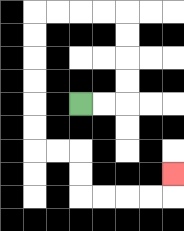{'start': '[3, 4]', 'end': '[7, 7]', 'path_directions': 'R,R,U,U,U,U,L,L,L,L,D,D,D,D,D,D,R,R,D,D,R,R,R,R,U', 'path_coordinates': '[[3, 4], [4, 4], [5, 4], [5, 3], [5, 2], [5, 1], [5, 0], [4, 0], [3, 0], [2, 0], [1, 0], [1, 1], [1, 2], [1, 3], [1, 4], [1, 5], [1, 6], [2, 6], [3, 6], [3, 7], [3, 8], [4, 8], [5, 8], [6, 8], [7, 8], [7, 7]]'}